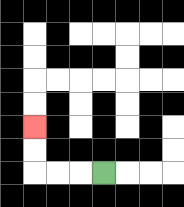{'start': '[4, 7]', 'end': '[1, 5]', 'path_directions': 'L,L,L,U,U', 'path_coordinates': '[[4, 7], [3, 7], [2, 7], [1, 7], [1, 6], [1, 5]]'}